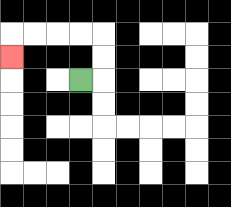{'start': '[3, 3]', 'end': '[0, 2]', 'path_directions': 'R,U,U,L,L,L,L,D', 'path_coordinates': '[[3, 3], [4, 3], [4, 2], [4, 1], [3, 1], [2, 1], [1, 1], [0, 1], [0, 2]]'}